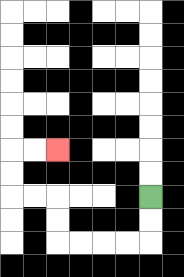{'start': '[6, 8]', 'end': '[2, 6]', 'path_directions': 'D,D,L,L,L,L,U,U,L,L,U,U,R,R', 'path_coordinates': '[[6, 8], [6, 9], [6, 10], [5, 10], [4, 10], [3, 10], [2, 10], [2, 9], [2, 8], [1, 8], [0, 8], [0, 7], [0, 6], [1, 6], [2, 6]]'}